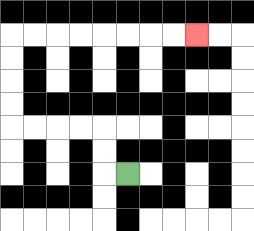{'start': '[5, 7]', 'end': '[8, 1]', 'path_directions': 'L,U,U,L,L,L,L,U,U,U,U,R,R,R,R,R,R,R,R', 'path_coordinates': '[[5, 7], [4, 7], [4, 6], [4, 5], [3, 5], [2, 5], [1, 5], [0, 5], [0, 4], [0, 3], [0, 2], [0, 1], [1, 1], [2, 1], [3, 1], [4, 1], [5, 1], [6, 1], [7, 1], [8, 1]]'}